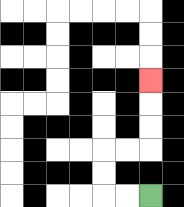{'start': '[6, 8]', 'end': '[6, 3]', 'path_directions': 'L,L,U,U,R,R,U,U,U', 'path_coordinates': '[[6, 8], [5, 8], [4, 8], [4, 7], [4, 6], [5, 6], [6, 6], [6, 5], [6, 4], [6, 3]]'}